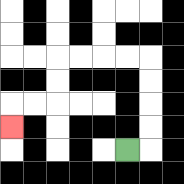{'start': '[5, 6]', 'end': '[0, 5]', 'path_directions': 'R,U,U,U,U,L,L,L,L,D,D,L,L,D', 'path_coordinates': '[[5, 6], [6, 6], [6, 5], [6, 4], [6, 3], [6, 2], [5, 2], [4, 2], [3, 2], [2, 2], [2, 3], [2, 4], [1, 4], [0, 4], [0, 5]]'}